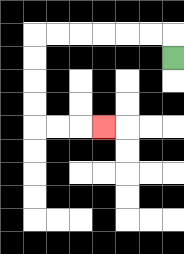{'start': '[7, 2]', 'end': '[4, 5]', 'path_directions': 'U,L,L,L,L,L,L,D,D,D,D,R,R,R', 'path_coordinates': '[[7, 2], [7, 1], [6, 1], [5, 1], [4, 1], [3, 1], [2, 1], [1, 1], [1, 2], [1, 3], [1, 4], [1, 5], [2, 5], [3, 5], [4, 5]]'}